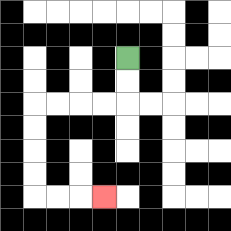{'start': '[5, 2]', 'end': '[4, 8]', 'path_directions': 'D,D,L,L,L,L,D,D,D,D,R,R,R', 'path_coordinates': '[[5, 2], [5, 3], [5, 4], [4, 4], [3, 4], [2, 4], [1, 4], [1, 5], [1, 6], [1, 7], [1, 8], [2, 8], [3, 8], [4, 8]]'}